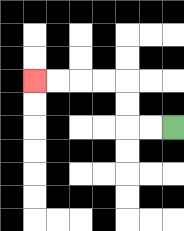{'start': '[7, 5]', 'end': '[1, 3]', 'path_directions': 'L,L,U,U,L,L,L,L', 'path_coordinates': '[[7, 5], [6, 5], [5, 5], [5, 4], [5, 3], [4, 3], [3, 3], [2, 3], [1, 3]]'}